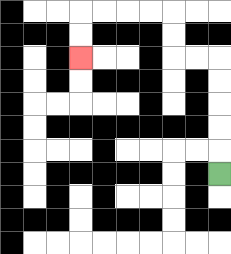{'start': '[9, 7]', 'end': '[3, 2]', 'path_directions': 'U,U,U,U,U,L,L,U,U,L,L,L,L,D,D', 'path_coordinates': '[[9, 7], [9, 6], [9, 5], [9, 4], [9, 3], [9, 2], [8, 2], [7, 2], [7, 1], [7, 0], [6, 0], [5, 0], [4, 0], [3, 0], [3, 1], [3, 2]]'}